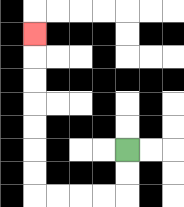{'start': '[5, 6]', 'end': '[1, 1]', 'path_directions': 'D,D,L,L,L,L,U,U,U,U,U,U,U', 'path_coordinates': '[[5, 6], [5, 7], [5, 8], [4, 8], [3, 8], [2, 8], [1, 8], [1, 7], [1, 6], [1, 5], [1, 4], [1, 3], [1, 2], [1, 1]]'}